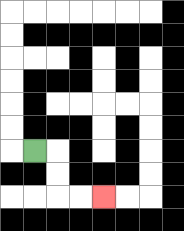{'start': '[1, 6]', 'end': '[4, 8]', 'path_directions': 'R,D,D,R,R', 'path_coordinates': '[[1, 6], [2, 6], [2, 7], [2, 8], [3, 8], [4, 8]]'}